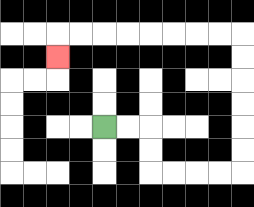{'start': '[4, 5]', 'end': '[2, 2]', 'path_directions': 'R,R,D,D,R,R,R,R,U,U,U,U,U,U,L,L,L,L,L,L,L,L,D', 'path_coordinates': '[[4, 5], [5, 5], [6, 5], [6, 6], [6, 7], [7, 7], [8, 7], [9, 7], [10, 7], [10, 6], [10, 5], [10, 4], [10, 3], [10, 2], [10, 1], [9, 1], [8, 1], [7, 1], [6, 1], [5, 1], [4, 1], [3, 1], [2, 1], [2, 2]]'}